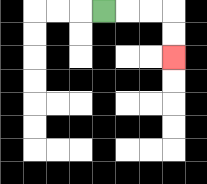{'start': '[4, 0]', 'end': '[7, 2]', 'path_directions': 'R,R,R,D,D', 'path_coordinates': '[[4, 0], [5, 0], [6, 0], [7, 0], [7, 1], [7, 2]]'}